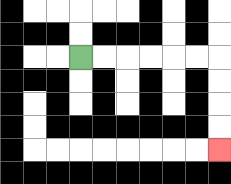{'start': '[3, 2]', 'end': '[9, 6]', 'path_directions': 'R,R,R,R,R,R,D,D,D,D', 'path_coordinates': '[[3, 2], [4, 2], [5, 2], [6, 2], [7, 2], [8, 2], [9, 2], [9, 3], [9, 4], [9, 5], [9, 6]]'}